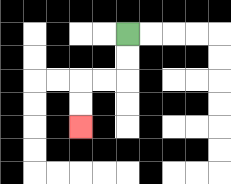{'start': '[5, 1]', 'end': '[3, 5]', 'path_directions': 'D,D,L,L,D,D', 'path_coordinates': '[[5, 1], [5, 2], [5, 3], [4, 3], [3, 3], [3, 4], [3, 5]]'}